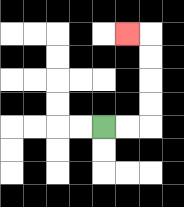{'start': '[4, 5]', 'end': '[5, 1]', 'path_directions': 'R,R,U,U,U,U,L', 'path_coordinates': '[[4, 5], [5, 5], [6, 5], [6, 4], [6, 3], [6, 2], [6, 1], [5, 1]]'}